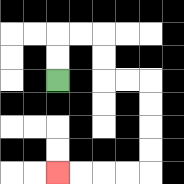{'start': '[2, 3]', 'end': '[2, 7]', 'path_directions': 'U,U,R,R,D,D,R,R,D,D,D,D,L,L,L,L', 'path_coordinates': '[[2, 3], [2, 2], [2, 1], [3, 1], [4, 1], [4, 2], [4, 3], [5, 3], [6, 3], [6, 4], [6, 5], [6, 6], [6, 7], [5, 7], [4, 7], [3, 7], [2, 7]]'}